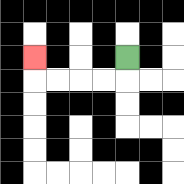{'start': '[5, 2]', 'end': '[1, 2]', 'path_directions': 'D,L,L,L,L,U', 'path_coordinates': '[[5, 2], [5, 3], [4, 3], [3, 3], [2, 3], [1, 3], [1, 2]]'}